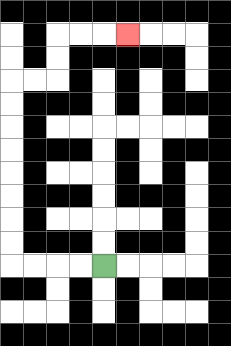{'start': '[4, 11]', 'end': '[5, 1]', 'path_directions': 'L,L,L,L,U,U,U,U,U,U,U,U,R,R,U,U,R,R,R', 'path_coordinates': '[[4, 11], [3, 11], [2, 11], [1, 11], [0, 11], [0, 10], [0, 9], [0, 8], [0, 7], [0, 6], [0, 5], [0, 4], [0, 3], [1, 3], [2, 3], [2, 2], [2, 1], [3, 1], [4, 1], [5, 1]]'}